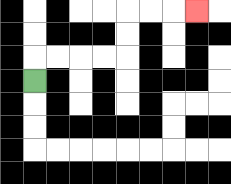{'start': '[1, 3]', 'end': '[8, 0]', 'path_directions': 'U,R,R,R,R,U,U,R,R,R', 'path_coordinates': '[[1, 3], [1, 2], [2, 2], [3, 2], [4, 2], [5, 2], [5, 1], [5, 0], [6, 0], [7, 0], [8, 0]]'}